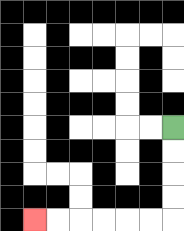{'start': '[7, 5]', 'end': '[1, 9]', 'path_directions': 'D,D,D,D,L,L,L,L,L,L', 'path_coordinates': '[[7, 5], [7, 6], [7, 7], [7, 8], [7, 9], [6, 9], [5, 9], [4, 9], [3, 9], [2, 9], [1, 9]]'}